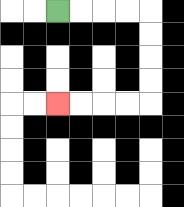{'start': '[2, 0]', 'end': '[2, 4]', 'path_directions': 'R,R,R,R,D,D,D,D,L,L,L,L', 'path_coordinates': '[[2, 0], [3, 0], [4, 0], [5, 0], [6, 0], [6, 1], [6, 2], [6, 3], [6, 4], [5, 4], [4, 4], [3, 4], [2, 4]]'}